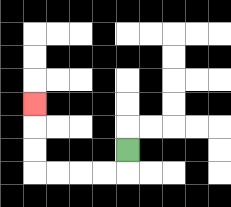{'start': '[5, 6]', 'end': '[1, 4]', 'path_directions': 'D,L,L,L,L,U,U,U', 'path_coordinates': '[[5, 6], [5, 7], [4, 7], [3, 7], [2, 7], [1, 7], [1, 6], [1, 5], [1, 4]]'}